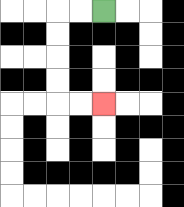{'start': '[4, 0]', 'end': '[4, 4]', 'path_directions': 'L,L,D,D,D,D,R,R', 'path_coordinates': '[[4, 0], [3, 0], [2, 0], [2, 1], [2, 2], [2, 3], [2, 4], [3, 4], [4, 4]]'}